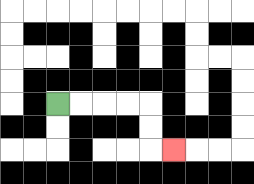{'start': '[2, 4]', 'end': '[7, 6]', 'path_directions': 'R,R,R,R,D,D,R', 'path_coordinates': '[[2, 4], [3, 4], [4, 4], [5, 4], [6, 4], [6, 5], [6, 6], [7, 6]]'}